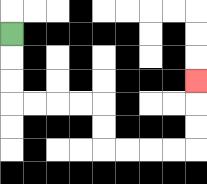{'start': '[0, 1]', 'end': '[8, 3]', 'path_directions': 'D,D,D,R,R,R,R,D,D,R,R,R,R,U,U,U', 'path_coordinates': '[[0, 1], [0, 2], [0, 3], [0, 4], [1, 4], [2, 4], [3, 4], [4, 4], [4, 5], [4, 6], [5, 6], [6, 6], [7, 6], [8, 6], [8, 5], [8, 4], [8, 3]]'}